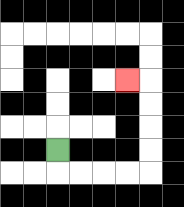{'start': '[2, 6]', 'end': '[5, 3]', 'path_directions': 'D,R,R,R,R,U,U,U,U,L', 'path_coordinates': '[[2, 6], [2, 7], [3, 7], [4, 7], [5, 7], [6, 7], [6, 6], [6, 5], [6, 4], [6, 3], [5, 3]]'}